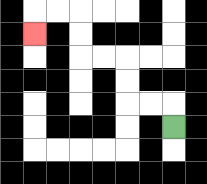{'start': '[7, 5]', 'end': '[1, 1]', 'path_directions': 'U,L,L,U,U,L,L,U,U,L,L,D', 'path_coordinates': '[[7, 5], [7, 4], [6, 4], [5, 4], [5, 3], [5, 2], [4, 2], [3, 2], [3, 1], [3, 0], [2, 0], [1, 0], [1, 1]]'}